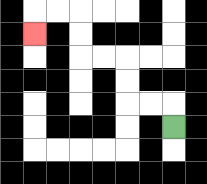{'start': '[7, 5]', 'end': '[1, 1]', 'path_directions': 'U,L,L,U,U,L,L,U,U,L,L,D', 'path_coordinates': '[[7, 5], [7, 4], [6, 4], [5, 4], [5, 3], [5, 2], [4, 2], [3, 2], [3, 1], [3, 0], [2, 0], [1, 0], [1, 1]]'}